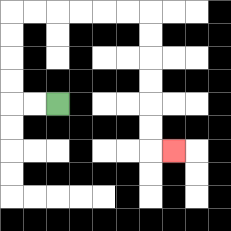{'start': '[2, 4]', 'end': '[7, 6]', 'path_directions': 'L,L,U,U,U,U,R,R,R,R,R,R,D,D,D,D,D,D,R', 'path_coordinates': '[[2, 4], [1, 4], [0, 4], [0, 3], [0, 2], [0, 1], [0, 0], [1, 0], [2, 0], [3, 0], [4, 0], [5, 0], [6, 0], [6, 1], [6, 2], [6, 3], [6, 4], [6, 5], [6, 6], [7, 6]]'}